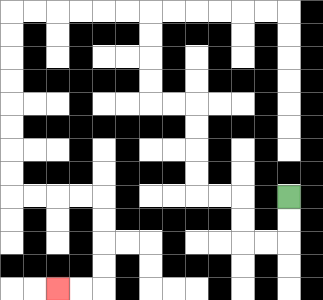{'start': '[12, 8]', 'end': '[2, 12]', 'path_directions': 'D,D,L,L,U,U,L,L,U,U,U,U,L,L,U,U,U,U,L,L,L,L,L,L,D,D,D,D,D,D,D,D,R,R,R,R,D,D,D,D,L,L', 'path_coordinates': '[[12, 8], [12, 9], [12, 10], [11, 10], [10, 10], [10, 9], [10, 8], [9, 8], [8, 8], [8, 7], [8, 6], [8, 5], [8, 4], [7, 4], [6, 4], [6, 3], [6, 2], [6, 1], [6, 0], [5, 0], [4, 0], [3, 0], [2, 0], [1, 0], [0, 0], [0, 1], [0, 2], [0, 3], [0, 4], [0, 5], [0, 6], [0, 7], [0, 8], [1, 8], [2, 8], [3, 8], [4, 8], [4, 9], [4, 10], [4, 11], [4, 12], [3, 12], [2, 12]]'}